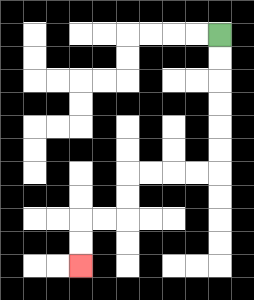{'start': '[9, 1]', 'end': '[3, 11]', 'path_directions': 'D,D,D,D,D,D,L,L,L,L,D,D,L,L,D,D', 'path_coordinates': '[[9, 1], [9, 2], [9, 3], [9, 4], [9, 5], [9, 6], [9, 7], [8, 7], [7, 7], [6, 7], [5, 7], [5, 8], [5, 9], [4, 9], [3, 9], [3, 10], [3, 11]]'}